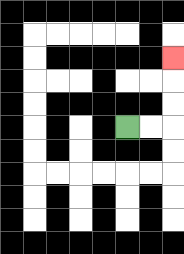{'start': '[5, 5]', 'end': '[7, 2]', 'path_directions': 'R,R,U,U,U', 'path_coordinates': '[[5, 5], [6, 5], [7, 5], [7, 4], [7, 3], [7, 2]]'}